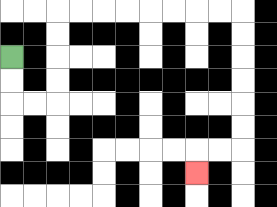{'start': '[0, 2]', 'end': '[8, 7]', 'path_directions': 'D,D,R,R,U,U,U,U,R,R,R,R,R,R,R,R,D,D,D,D,D,D,L,L,D', 'path_coordinates': '[[0, 2], [0, 3], [0, 4], [1, 4], [2, 4], [2, 3], [2, 2], [2, 1], [2, 0], [3, 0], [4, 0], [5, 0], [6, 0], [7, 0], [8, 0], [9, 0], [10, 0], [10, 1], [10, 2], [10, 3], [10, 4], [10, 5], [10, 6], [9, 6], [8, 6], [8, 7]]'}